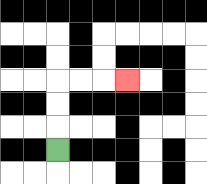{'start': '[2, 6]', 'end': '[5, 3]', 'path_directions': 'U,U,U,R,R,R', 'path_coordinates': '[[2, 6], [2, 5], [2, 4], [2, 3], [3, 3], [4, 3], [5, 3]]'}